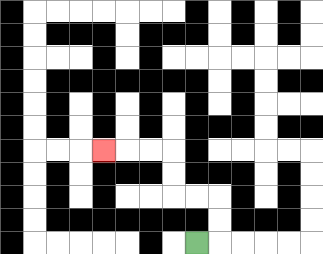{'start': '[8, 10]', 'end': '[4, 6]', 'path_directions': 'R,U,U,L,L,U,U,L,L,L', 'path_coordinates': '[[8, 10], [9, 10], [9, 9], [9, 8], [8, 8], [7, 8], [7, 7], [7, 6], [6, 6], [5, 6], [4, 6]]'}